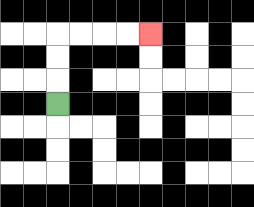{'start': '[2, 4]', 'end': '[6, 1]', 'path_directions': 'U,U,U,R,R,R,R', 'path_coordinates': '[[2, 4], [2, 3], [2, 2], [2, 1], [3, 1], [4, 1], [5, 1], [6, 1]]'}